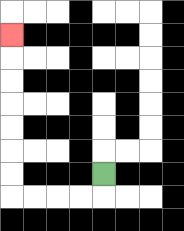{'start': '[4, 7]', 'end': '[0, 1]', 'path_directions': 'D,L,L,L,L,U,U,U,U,U,U,U', 'path_coordinates': '[[4, 7], [4, 8], [3, 8], [2, 8], [1, 8], [0, 8], [0, 7], [0, 6], [0, 5], [0, 4], [0, 3], [0, 2], [0, 1]]'}